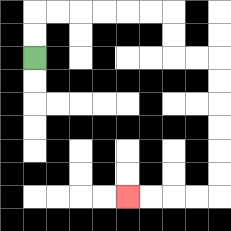{'start': '[1, 2]', 'end': '[5, 8]', 'path_directions': 'U,U,R,R,R,R,R,R,D,D,R,R,D,D,D,D,D,D,L,L,L,L', 'path_coordinates': '[[1, 2], [1, 1], [1, 0], [2, 0], [3, 0], [4, 0], [5, 0], [6, 0], [7, 0], [7, 1], [7, 2], [8, 2], [9, 2], [9, 3], [9, 4], [9, 5], [9, 6], [9, 7], [9, 8], [8, 8], [7, 8], [6, 8], [5, 8]]'}